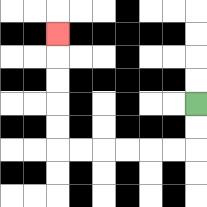{'start': '[8, 4]', 'end': '[2, 1]', 'path_directions': 'D,D,L,L,L,L,L,L,U,U,U,U,U', 'path_coordinates': '[[8, 4], [8, 5], [8, 6], [7, 6], [6, 6], [5, 6], [4, 6], [3, 6], [2, 6], [2, 5], [2, 4], [2, 3], [2, 2], [2, 1]]'}